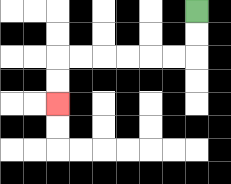{'start': '[8, 0]', 'end': '[2, 4]', 'path_directions': 'D,D,L,L,L,L,L,L,D,D', 'path_coordinates': '[[8, 0], [8, 1], [8, 2], [7, 2], [6, 2], [5, 2], [4, 2], [3, 2], [2, 2], [2, 3], [2, 4]]'}